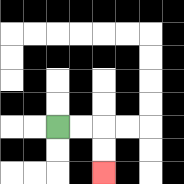{'start': '[2, 5]', 'end': '[4, 7]', 'path_directions': 'R,R,D,D', 'path_coordinates': '[[2, 5], [3, 5], [4, 5], [4, 6], [4, 7]]'}